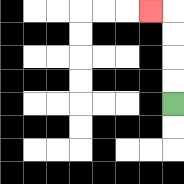{'start': '[7, 4]', 'end': '[6, 0]', 'path_directions': 'U,U,U,U,L', 'path_coordinates': '[[7, 4], [7, 3], [7, 2], [7, 1], [7, 0], [6, 0]]'}